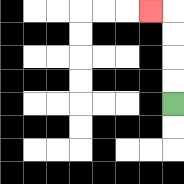{'start': '[7, 4]', 'end': '[6, 0]', 'path_directions': 'U,U,U,U,L', 'path_coordinates': '[[7, 4], [7, 3], [7, 2], [7, 1], [7, 0], [6, 0]]'}